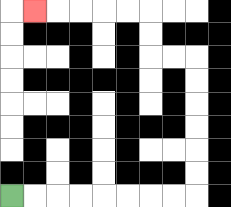{'start': '[0, 8]', 'end': '[1, 0]', 'path_directions': 'R,R,R,R,R,R,R,R,U,U,U,U,U,U,L,L,U,U,L,L,L,L,L', 'path_coordinates': '[[0, 8], [1, 8], [2, 8], [3, 8], [4, 8], [5, 8], [6, 8], [7, 8], [8, 8], [8, 7], [8, 6], [8, 5], [8, 4], [8, 3], [8, 2], [7, 2], [6, 2], [6, 1], [6, 0], [5, 0], [4, 0], [3, 0], [2, 0], [1, 0]]'}